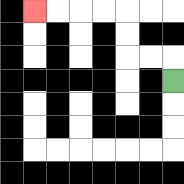{'start': '[7, 3]', 'end': '[1, 0]', 'path_directions': 'U,L,L,U,U,L,L,L,L', 'path_coordinates': '[[7, 3], [7, 2], [6, 2], [5, 2], [5, 1], [5, 0], [4, 0], [3, 0], [2, 0], [1, 0]]'}